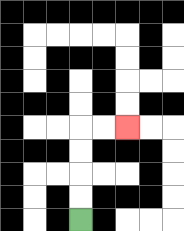{'start': '[3, 9]', 'end': '[5, 5]', 'path_directions': 'U,U,U,U,R,R', 'path_coordinates': '[[3, 9], [3, 8], [3, 7], [3, 6], [3, 5], [4, 5], [5, 5]]'}